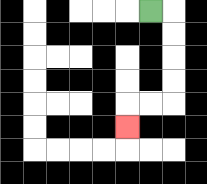{'start': '[6, 0]', 'end': '[5, 5]', 'path_directions': 'R,D,D,D,D,L,L,D', 'path_coordinates': '[[6, 0], [7, 0], [7, 1], [7, 2], [7, 3], [7, 4], [6, 4], [5, 4], [5, 5]]'}